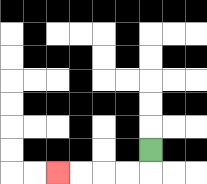{'start': '[6, 6]', 'end': '[2, 7]', 'path_directions': 'D,L,L,L,L', 'path_coordinates': '[[6, 6], [6, 7], [5, 7], [4, 7], [3, 7], [2, 7]]'}